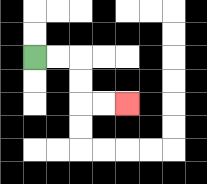{'start': '[1, 2]', 'end': '[5, 4]', 'path_directions': 'R,R,D,D,R,R', 'path_coordinates': '[[1, 2], [2, 2], [3, 2], [3, 3], [3, 4], [4, 4], [5, 4]]'}